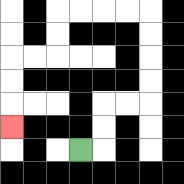{'start': '[3, 6]', 'end': '[0, 5]', 'path_directions': 'R,U,U,R,R,U,U,U,U,L,L,L,L,D,D,L,L,D,D,D', 'path_coordinates': '[[3, 6], [4, 6], [4, 5], [4, 4], [5, 4], [6, 4], [6, 3], [6, 2], [6, 1], [6, 0], [5, 0], [4, 0], [3, 0], [2, 0], [2, 1], [2, 2], [1, 2], [0, 2], [0, 3], [0, 4], [0, 5]]'}